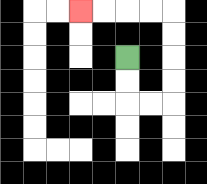{'start': '[5, 2]', 'end': '[3, 0]', 'path_directions': 'D,D,R,R,U,U,U,U,L,L,L,L', 'path_coordinates': '[[5, 2], [5, 3], [5, 4], [6, 4], [7, 4], [7, 3], [7, 2], [7, 1], [7, 0], [6, 0], [5, 0], [4, 0], [3, 0]]'}